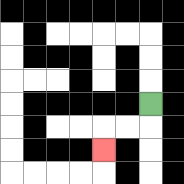{'start': '[6, 4]', 'end': '[4, 6]', 'path_directions': 'D,L,L,D', 'path_coordinates': '[[6, 4], [6, 5], [5, 5], [4, 5], [4, 6]]'}